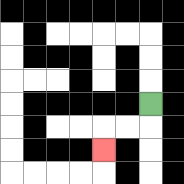{'start': '[6, 4]', 'end': '[4, 6]', 'path_directions': 'D,L,L,D', 'path_coordinates': '[[6, 4], [6, 5], [5, 5], [4, 5], [4, 6]]'}